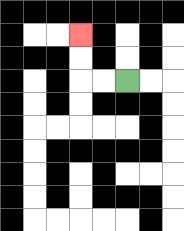{'start': '[5, 3]', 'end': '[3, 1]', 'path_directions': 'L,L,U,U', 'path_coordinates': '[[5, 3], [4, 3], [3, 3], [3, 2], [3, 1]]'}